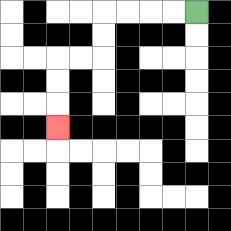{'start': '[8, 0]', 'end': '[2, 5]', 'path_directions': 'L,L,L,L,D,D,L,L,D,D,D', 'path_coordinates': '[[8, 0], [7, 0], [6, 0], [5, 0], [4, 0], [4, 1], [4, 2], [3, 2], [2, 2], [2, 3], [2, 4], [2, 5]]'}